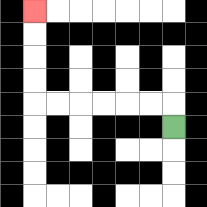{'start': '[7, 5]', 'end': '[1, 0]', 'path_directions': 'U,L,L,L,L,L,L,U,U,U,U', 'path_coordinates': '[[7, 5], [7, 4], [6, 4], [5, 4], [4, 4], [3, 4], [2, 4], [1, 4], [1, 3], [1, 2], [1, 1], [1, 0]]'}